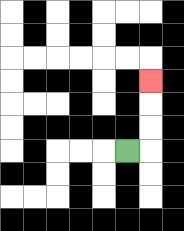{'start': '[5, 6]', 'end': '[6, 3]', 'path_directions': 'R,U,U,U', 'path_coordinates': '[[5, 6], [6, 6], [6, 5], [6, 4], [6, 3]]'}